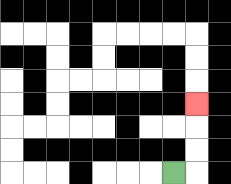{'start': '[7, 7]', 'end': '[8, 4]', 'path_directions': 'R,U,U,U', 'path_coordinates': '[[7, 7], [8, 7], [8, 6], [8, 5], [8, 4]]'}